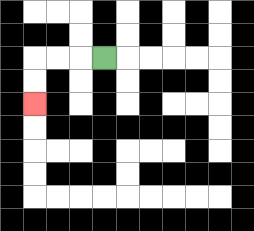{'start': '[4, 2]', 'end': '[1, 4]', 'path_directions': 'L,L,L,D,D', 'path_coordinates': '[[4, 2], [3, 2], [2, 2], [1, 2], [1, 3], [1, 4]]'}